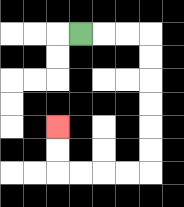{'start': '[3, 1]', 'end': '[2, 5]', 'path_directions': 'R,R,R,D,D,D,D,D,D,L,L,L,L,U,U', 'path_coordinates': '[[3, 1], [4, 1], [5, 1], [6, 1], [6, 2], [6, 3], [6, 4], [6, 5], [6, 6], [6, 7], [5, 7], [4, 7], [3, 7], [2, 7], [2, 6], [2, 5]]'}